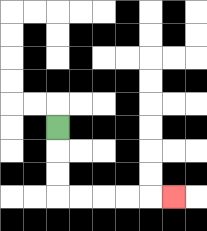{'start': '[2, 5]', 'end': '[7, 8]', 'path_directions': 'D,D,D,R,R,R,R,R', 'path_coordinates': '[[2, 5], [2, 6], [2, 7], [2, 8], [3, 8], [4, 8], [5, 8], [6, 8], [7, 8]]'}